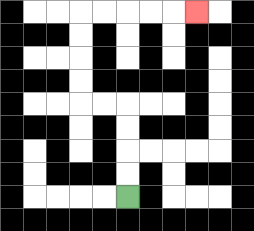{'start': '[5, 8]', 'end': '[8, 0]', 'path_directions': 'U,U,U,U,L,L,U,U,U,U,R,R,R,R,R', 'path_coordinates': '[[5, 8], [5, 7], [5, 6], [5, 5], [5, 4], [4, 4], [3, 4], [3, 3], [3, 2], [3, 1], [3, 0], [4, 0], [5, 0], [6, 0], [7, 0], [8, 0]]'}